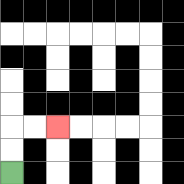{'start': '[0, 7]', 'end': '[2, 5]', 'path_directions': 'U,U,R,R', 'path_coordinates': '[[0, 7], [0, 6], [0, 5], [1, 5], [2, 5]]'}